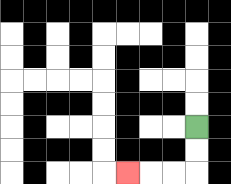{'start': '[8, 5]', 'end': '[5, 7]', 'path_directions': 'D,D,L,L,L', 'path_coordinates': '[[8, 5], [8, 6], [8, 7], [7, 7], [6, 7], [5, 7]]'}